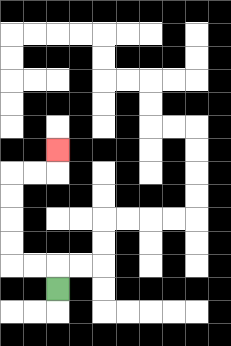{'start': '[2, 12]', 'end': '[2, 6]', 'path_directions': 'U,L,L,U,U,U,U,R,R,U', 'path_coordinates': '[[2, 12], [2, 11], [1, 11], [0, 11], [0, 10], [0, 9], [0, 8], [0, 7], [1, 7], [2, 7], [2, 6]]'}